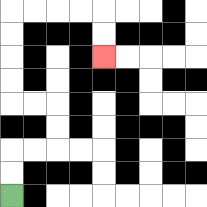{'start': '[0, 8]', 'end': '[4, 2]', 'path_directions': 'U,U,R,R,U,U,L,L,U,U,U,U,R,R,R,R,D,D', 'path_coordinates': '[[0, 8], [0, 7], [0, 6], [1, 6], [2, 6], [2, 5], [2, 4], [1, 4], [0, 4], [0, 3], [0, 2], [0, 1], [0, 0], [1, 0], [2, 0], [3, 0], [4, 0], [4, 1], [4, 2]]'}